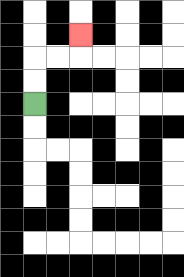{'start': '[1, 4]', 'end': '[3, 1]', 'path_directions': 'U,U,R,R,U', 'path_coordinates': '[[1, 4], [1, 3], [1, 2], [2, 2], [3, 2], [3, 1]]'}